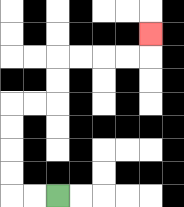{'start': '[2, 8]', 'end': '[6, 1]', 'path_directions': 'L,L,U,U,U,U,R,R,U,U,R,R,R,R,U', 'path_coordinates': '[[2, 8], [1, 8], [0, 8], [0, 7], [0, 6], [0, 5], [0, 4], [1, 4], [2, 4], [2, 3], [2, 2], [3, 2], [4, 2], [5, 2], [6, 2], [6, 1]]'}